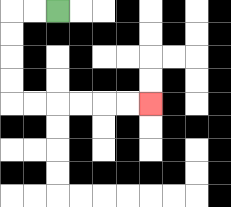{'start': '[2, 0]', 'end': '[6, 4]', 'path_directions': 'L,L,D,D,D,D,R,R,R,R,R,R', 'path_coordinates': '[[2, 0], [1, 0], [0, 0], [0, 1], [0, 2], [0, 3], [0, 4], [1, 4], [2, 4], [3, 4], [4, 4], [5, 4], [6, 4]]'}